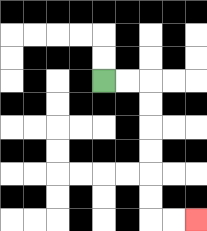{'start': '[4, 3]', 'end': '[8, 9]', 'path_directions': 'R,R,D,D,D,D,D,D,R,R', 'path_coordinates': '[[4, 3], [5, 3], [6, 3], [6, 4], [6, 5], [6, 6], [6, 7], [6, 8], [6, 9], [7, 9], [8, 9]]'}